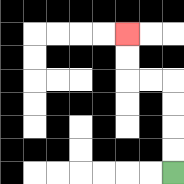{'start': '[7, 7]', 'end': '[5, 1]', 'path_directions': 'U,U,U,U,L,L,U,U', 'path_coordinates': '[[7, 7], [7, 6], [7, 5], [7, 4], [7, 3], [6, 3], [5, 3], [5, 2], [5, 1]]'}